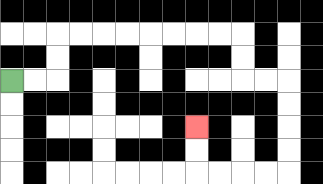{'start': '[0, 3]', 'end': '[8, 5]', 'path_directions': 'R,R,U,U,R,R,R,R,R,R,R,R,D,D,R,R,D,D,D,D,L,L,L,L,U,U', 'path_coordinates': '[[0, 3], [1, 3], [2, 3], [2, 2], [2, 1], [3, 1], [4, 1], [5, 1], [6, 1], [7, 1], [8, 1], [9, 1], [10, 1], [10, 2], [10, 3], [11, 3], [12, 3], [12, 4], [12, 5], [12, 6], [12, 7], [11, 7], [10, 7], [9, 7], [8, 7], [8, 6], [8, 5]]'}